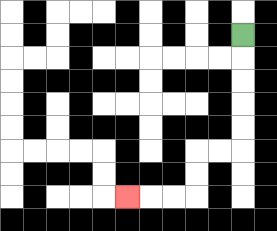{'start': '[10, 1]', 'end': '[5, 8]', 'path_directions': 'D,D,D,D,D,L,L,D,D,L,L,L', 'path_coordinates': '[[10, 1], [10, 2], [10, 3], [10, 4], [10, 5], [10, 6], [9, 6], [8, 6], [8, 7], [8, 8], [7, 8], [6, 8], [5, 8]]'}